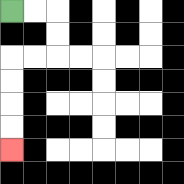{'start': '[0, 0]', 'end': '[0, 6]', 'path_directions': 'R,R,D,D,L,L,D,D,D,D', 'path_coordinates': '[[0, 0], [1, 0], [2, 0], [2, 1], [2, 2], [1, 2], [0, 2], [0, 3], [0, 4], [0, 5], [0, 6]]'}